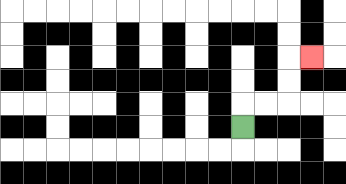{'start': '[10, 5]', 'end': '[13, 2]', 'path_directions': 'U,R,R,U,U,R', 'path_coordinates': '[[10, 5], [10, 4], [11, 4], [12, 4], [12, 3], [12, 2], [13, 2]]'}